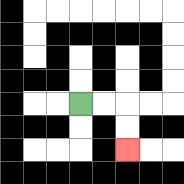{'start': '[3, 4]', 'end': '[5, 6]', 'path_directions': 'R,R,D,D', 'path_coordinates': '[[3, 4], [4, 4], [5, 4], [5, 5], [5, 6]]'}